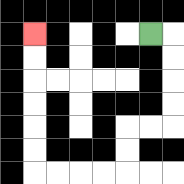{'start': '[6, 1]', 'end': '[1, 1]', 'path_directions': 'R,D,D,D,D,L,L,D,D,L,L,L,L,U,U,U,U,U,U', 'path_coordinates': '[[6, 1], [7, 1], [7, 2], [7, 3], [7, 4], [7, 5], [6, 5], [5, 5], [5, 6], [5, 7], [4, 7], [3, 7], [2, 7], [1, 7], [1, 6], [1, 5], [1, 4], [1, 3], [1, 2], [1, 1]]'}